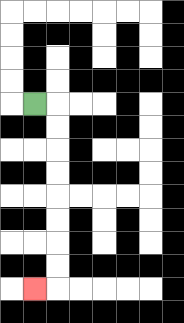{'start': '[1, 4]', 'end': '[1, 12]', 'path_directions': 'R,D,D,D,D,D,D,D,D,L', 'path_coordinates': '[[1, 4], [2, 4], [2, 5], [2, 6], [2, 7], [2, 8], [2, 9], [2, 10], [2, 11], [2, 12], [1, 12]]'}